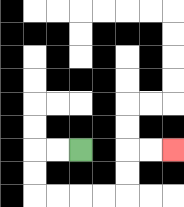{'start': '[3, 6]', 'end': '[7, 6]', 'path_directions': 'L,L,D,D,R,R,R,R,U,U,R,R', 'path_coordinates': '[[3, 6], [2, 6], [1, 6], [1, 7], [1, 8], [2, 8], [3, 8], [4, 8], [5, 8], [5, 7], [5, 6], [6, 6], [7, 6]]'}